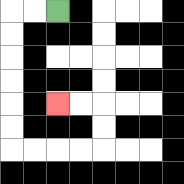{'start': '[2, 0]', 'end': '[2, 4]', 'path_directions': 'L,L,D,D,D,D,D,D,R,R,R,R,U,U,L,L', 'path_coordinates': '[[2, 0], [1, 0], [0, 0], [0, 1], [0, 2], [0, 3], [0, 4], [0, 5], [0, 6], [1, 6], [2, 6], [3, 6], [4, 6], [4, 5], [4, 4], [3, 4], [2, 4]]'}